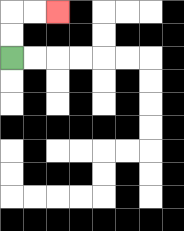{'start': '[0, 2]', 'end': '[2, 0]', 'path_directions': 'U,U,R,R', 'path_coordinates': '[[0, 2], [0, 1], [0, 0], [1, 0], [2, 0]]'}